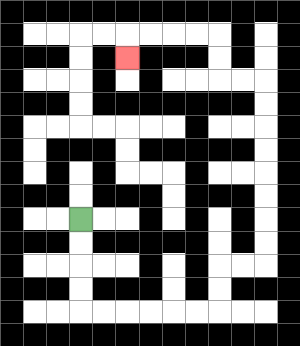{'start': '[3, 9]', 'end': '[5, 2]', 'path_directions': 'D,D,D,D,R,R,R,R,R,R,U,U,R,R,U,U,U,U,U,U,U,U,L,L,U,U,L,L,L,L,D', 'path_coordinates': '[[3, 9], [3, 10], [3, 11], [3, 12], [3, 13], [4, 13], [5, 13], [6, 13], [7, 13], [8, 13], [9, 13], [9, 12], [9, 11], [10, 11], [11, 11], [11, 10], [11, 9], [11, 8], [11, 7], [11, 6], [11, 5], [11, 4], [11, 3], [10, 3], [9, 3], [9, 2], [9, 1], [8, 1], [7, 1], [6, 1], [5, 1], [5, 2]]'}